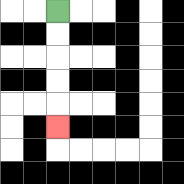{'start': '[2, 0]', 'end': '[2, 5]', 'path_directions': 'D,D,D,D,D', 'path_coordinates': '[[2, 0], [2, 1], [2, 2], [2, 3], [2, 4], [2, 5]]'}